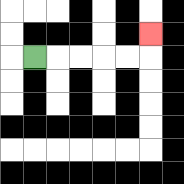{'start': '[1, 2]', 'end': '[6, 1]', 'path_directions': 'R,R,R,R,R,U', 'path_coordinates': '[[1, 2], [2, 2], [3, 2], [4, 2], [5, 2], [6, 2], [6, 1]]'}